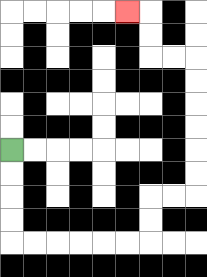{'start': '[0, 6]', 'end': '[5, 0]', 'path_directions': 'D,D,D,D,R,R,R,R,R,R,U,U,R,R,U,U,U,U,U,U,L,L,U,U,L', 'path_coordinates': '[[0, 6], [0, 7], [0, 8], [0, 9], [0, 10], [1, 10], [2, 10], [3, 10], [4, 10], [5, 10], [6, 10], [6, 9], [6, 8], [7, 8], [8, 8], [8, 7], [8, 6], [8, 5], [8, 4], [8, 3], [8, 2], [7, 2], [6, 2], [6, 1], [6, 0], [5, 0]]'}